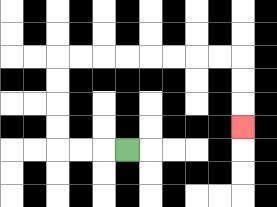{'start': '[5, 6]', 'end': '[10, 5]', 'path_directions': 'L,L,L,U,U,U,U,R,R,R,R,R,R,R,R,D,D,D', 'path_coordinates': '[[5, 6], [4, 6], [3, 6], [2, 6], [2, 5], [2, 4], [2, 3], [2, 2], [3, 2], [4, 2], [5, 2], [6, 2], [7, 2], [8, 2], [9, 2], [10, 2], [10, 3], [10, 4], [10, 5]]'}